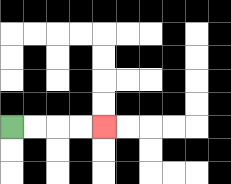{'start': '[0, 5]', 'end': '[4, 5]', 'path_directions': 'R,R,R,R', 'path_coordinates': '[[0, 5], [1, 5], [2, 5], [3, 5], [4, 5]]'}